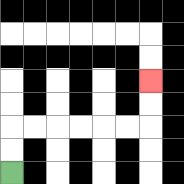{'start': '[0, 7]', 'end': '[6, 3]', 'path_directions': 'U,U,R,R,R,R,R,R,U,U', 'path_coordinates': '[[0, 7], [0, 6], [0, 5], [1, 5], [2, 5], [3, 5], [4, 5], [5, 5], [6, 5], [6, 4], [6, 3]]'}